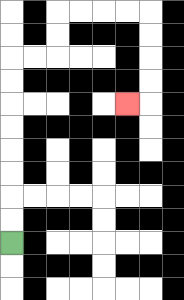{'start': '[0, 10]', 'end': '[5, 4]', 'path_directions': 'U,U,U,U,U,U,U,U,R,R,U,U,R,R,R,R,D,D,D,D,L', 'path_coordinates': '[[0, 10], [0, 9], [0, 8], [0, 7], [0, 6], [0, 5], [0, 4], [0, 3], [0, 2], [1, 2], [2, 2], [2, 1], [2, 0], [3, 0], [4, 0], [5, 0], [6, 0], [6, 1], [6, 2], [6, 3], [6, 4], [5, 4]]'}